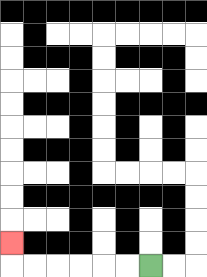{'start': '[6, 11]', 'end': '[0, 10]', 'path_directions': 'L,L,L,L,L,L,U', 'path_coordinates': '[[6, 11], [5, 11], [4, 11], [3, 11], [2, 11], [1, 11], [0, 11], [0, 10]]'}